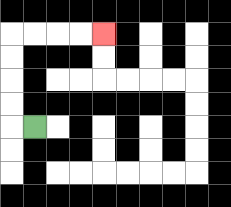{'start': '[1, 5]', 'end': '[4, 1]', 'path_directions': 'L,U,U,U,U,R,R,R,R', 'path_coordinates': '[[1, 5], [0, 5], [0, 4], [0, 3], [0, 2], [0, 1], [1, 1], [2, 1], [3, 1], [4, 1]]'}